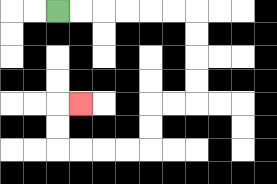{'start': '[2, 0]', 'end': '[3, 4]', 'path_directions': 'R,R,R,R,R,R,D,D,D,D,L,L,D,D,L,L,L,L,U,U,R', 'path_coordinates': '[[2, 0], [3, 0], [4, 0], [5, 0], [6, 0], [7, 0], [8, 0], [8, 1], [8, 2], [8, 3], [8, 4], [7, 4], [6, 4], [6, 5], [6, 6], [5, 6], [4, 6], [3, 6], [2, 6], [2, 5], [2, 4], [3, 4]]'}